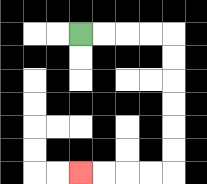{'start': '[3, 1]', 'end': '[3, 7]', 'path_directions': 'R,R,R,R,D,D,D,D,D,D,L,L,L,L', 'path_coordinates': '[[3, 1], [4, 1], [5, 1], [6, 1], [7, 1], [7, 2], [7, 3], [7, 4], [7, 5], [7, 6], [7, 7], [6, 7], [5, 7], [4, 7], [3, 7]]'}